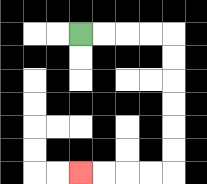{'start': '[3, 1]', 'end': '[3, 7]', 'path_directions': 'R,R,R,R,D,D,D,D,D,D,L,L,L,L', 'path_coordinates': '[[3, 1], [4, 1], [5, 1], [6, 1], [7, 1], [7, 2], [7, 3], [7, 4], [7, 5], [7, 6], [7, 7], [6, 7], [5, 7], [4, 7], [3, 7]]'}